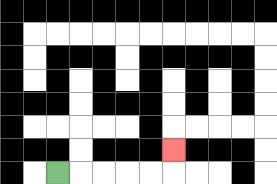{'start': '[2, 7]', 'end': '[7, 6]', 'path_directions': 'R,R,R,R,R,U', 'path_coordinates': '[[2, 7], [3, 7], [4, 7], [5, 7], [6, 7], [7, 7], [7, 6]]'}